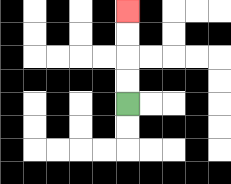{'start': '[5, 4]', 'end': '[5, 0]', 'path_directions': 'U,U,U,U', 'path_coordinates': '[[5, 4], [5, 3], [5, 2], [5, 1], [5, 0]]'}